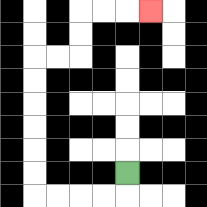{'start': '[5, 7]', 'end': '[6, 0]', 'path_directions': 'D,L,L,L,L,U,U,U,U,U,U,R,R,U,U,R,R,R', 'path_coordinates': '[[5, 7], [5, 8], [4, 8], [3, 8], [2, 8], [1, 8], [1, 7], [1, 6], [1, 5], [1, 4], [1, 3], [1, 2], [2, 2], [3, 2], [3, 1], [3, 0], [4, 0], [5, 0], [6, 0]]'}